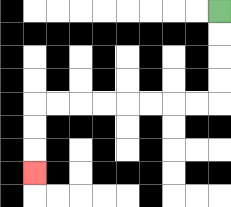{'start': '[9, 0]', 'end': '[1, 7]', 'path_directions': 'D,D,D,D,L,L,L,L,L,L,L,L,D,D,D', 'path_coordinates': '[[9, 0], [9, 1], [9, 2], [9, 3], [9, 4], [8, 4], [7, 4], [6, 4], [5, 4], [4, 4], [3, 4], [2, 4], [1, 4], [1, 5], [1, 6], [1, 7]]'}